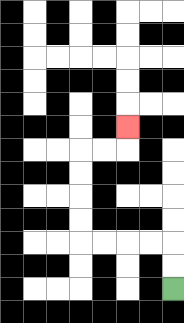{'start': '[7, 12]', 'end': '[5, 5]', 'path_directions': 'U,U,L,L,L,L,U,U,U,U,R,R,U', 'path_coordinates': '[[7, 12], [7, 11], [7, 10], [6, 10], [5, 10], [4, 10], [3, 10], [3, 9], [3, 8], [3, 7], [3, 6], [4, 6], [5, 6], [5, 5]]'}